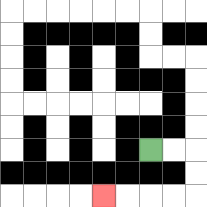{'start': '[6, 6]', 'end': '[4, 8]', 'path_directions': 'R,R,D,D,L,L,L,L', 'path_coordinates': '[[6, 6], [7, 6], [8, 6], [8, 7], [8, 8], [7, 8], [6, 8], [5, 8], [4, 8]]'}